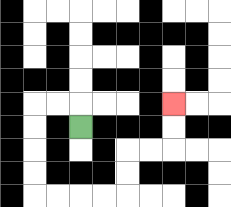{'start': '[3, 5]', 'end': '[7, 4]', 'path_directions': 'U,L,L,D,D,D,D,R,R,R,R,U,U,R,R,U,U', 'path_coordinates': '[[3, 5], [3, 4], [2, 4], [1, 4], [1, 5], [1, 6], [1, 7], [1, 8], [2, 8], [3, 8], [4, 8], [5, 8], [5, 7], [5, 6], [6, 6], [7, 6], [7, 5], [7, 4]]'}